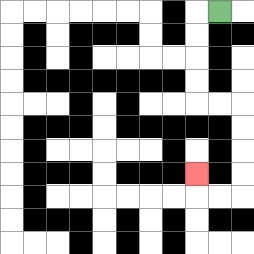{'start': '[9, 0]', 'end': '[8, 7]', 'path_directions': 'L,D,D,D,D,R,R,D,D,D,D,L,L,U', 'path_coordinates': '[[9, 0], [8, 0], [8, 1], [8, 2], [8, 3], [8, 4], [9, 4], [10, 4], [10, 5], [10, 6], [10, 7], [10, 8], [9, 8], [8, 8], [8, 7]]'}